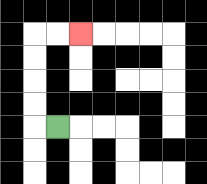{'start': '[2, 5]', 'end': '[3, 1]', 'path_directions': 'L,U,U,U,U,R,R', 'path_coordinates': '[[2, 5], [1, 5], [1, 4], [1, 3], [1, 2], [1, 1], [2, 1], [3, 1]]'}